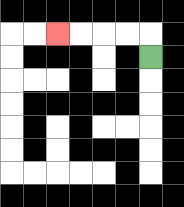{'start': '[6, 2]', 'end': '[2, 1]', 'path_directions': 'U,L,L,L,L', 'path_coordinates': '[[6, 2], [6, 1], [5, 1], [4, 1], [3, 1], [2, 1]]'}